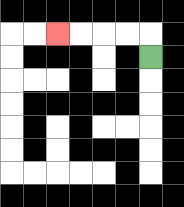{'start': '[6, 2]', 'end': '[2, 1]', 'path_directions': 'U,L,L,L,L', 'path_coordinates': '[[6, 2], [6, 1], [5, 1], [4, 1], [3, 1], [2, 1]]'}